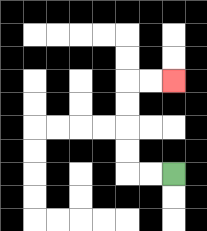{'start': '[7, 7]', 'end': '[7, 3]', 'path_directions': 'L,L,U,U,U,U,R,R', 'path_coordinates': '[[7, 7], [6, 7], [5, 7], [5, 6], [5, 5], [5, 4], [5, 3], [6, 3], [7, 3]]'}